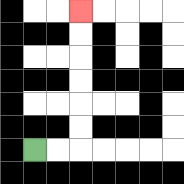{'start': '[1, 6]', 'end': '[3, 0]', 'path_directions': 'R,R,U,U,U,U,U,U', 'path_coordinates': '[[1, 6], [2, 6], [3, 6], [3, 5], [3, 4], [3, 3], [3, 2], [3, 1], [3, 0]]'}